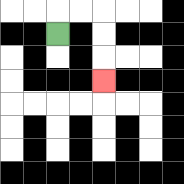{'start': '[2, 1]', 'end': '[4, 3]', 'path_directions': 'U,R,R,D,D,D', 'path_coordinates': '[[2, 1], [2, 0], [3, 0], [4, 0], [4, 1], [4, 2], [4, 3]]'}